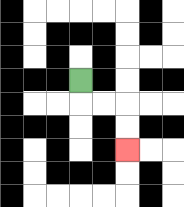{'start': '[3, 3]', 'end': '[5, 6]', 'path_directions': 'D,R,R,D,D', 'path_coordinates': '[[3, 3], [3, 4], [4, 4], [5, 4], [5, 5], [5, 6]]'}